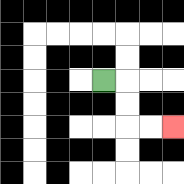{'start': '[4, 3]', 'end': '[7, 5]', 'path_directions': 'R,D,D,R,R', 'path_coordinates': '[[4, 3], [5, 3], [5, 4], [5, 5], [6, 5], [7, 5]]'}